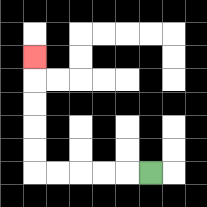{'start': '[6, 7]', 'end': '[1, 2]', 'path_directions': 'L,L,L,L,L,U,U,U,U,U', 'path_coordinates': '[[6, 7], [5, 7], [4, 7], [3, 7], [2, 7], [1, 7], [1, 6], [1, 5], [1, 4], [1, 3], [1, 2]]'}